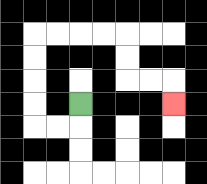{'start': '[3, 4]', 'end': '[7, 4]', 'path_directions': 'D,L,L,U,U,U,U,R,R,R,R,D,D,R,R,D', 'path_coordinates': '[[3, 4], [3, 5], [2, 5], [1, 5], [1, 4], [1, 3], [1, 2], [1, 1], [2, 1], [3, 1], [4, 1], [5, 1], [5, 2], [5, 3], [6, 3], [7, 3], [7, 4]]'}